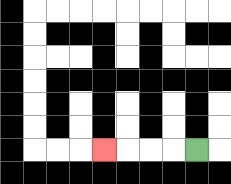{'start': '[8, 6]', 'end': '[4, 6]', 'path_directions': 'L,L,L,L', 'path_coordinates': '[[8, 6], [7, 6], [6, 6], [5, 6], [4, 6]]'}